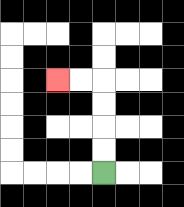{'start': '[4, 7]', 'end': '[2, 3]', 'path_directions': 'U,U,U,U,L,L', 'path_coordinates': '[[4, 7], [4, 6], [4, 5], [4, 4], [4, 3], [3, 3], [2, 3]]'}